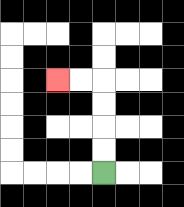{'start': '[4, 7]', 'end': '[2, 3]', 'path_directions': 'U,U,U,U,L,L', 'path_coordinates': '[[4, 7], [4, 6], [4, 5], [4, 4], [4, 3], [3, 3], [2, 3]]'}